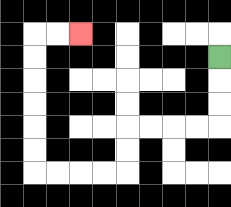{'start': '[9, 2]', 'end': '[3, 1]', 'path_directions': 'D,D,D,L,L,L,L,D,D,L,L,L,L,U,U,U,U,U,U,R,R', 'path_coordinates': '[[9, 2], [9, 3], [9, 4], [9, 5], [8, 5], [7, 5], [6, 5], [5, 5], [5, 6], [5, 7], [4, 7], [3, 7], [2, 7], [1, 7], [1, 6], [1, 5], [1, 4], [1, 3], [1, 2], [1, 1], [2, 1], [3, 1]]'}